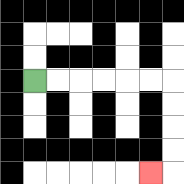{'start': '[1, 3]', 'end': '[6, 7]', 'path_directions': 'R,R,R,R,R,R,D,D,D,D,L', 'path_coordinates': '[[1, 3], [2, 3], [3, 3], [4, 3], [5, 3], [6, 3], [7, 3], [7, 4], [7, 5], [7, 6], [7, 7], [6, 7]]'}